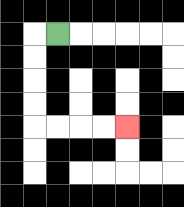{'start': '[2, 1]', 'end': '[5, 5]', 'path_directions': 'L,D,D,D,D,R,R,R,R', 'path_coordinates': '[[2, 1], [1, 1], [1, 2], [1, 3], [1, 4], [1, 5], [2, 5], [3, 5], [4, 5], [5, 5]]'}